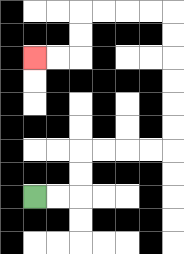{'start': '[1, 8]', 'end': '[1, 2]', 'path_directions': 'R,R,U,U,R,R,R,R,U,U,U,U,U,U,L,L,L,L,D,D,L,L', 'path_coordinates': '[[1, 8], [2, 8], [3, 8], [3, 7], [3, 6], [4, 6], [5, 6], [6, 6], [7, 6], [7, 5], [7, 4], [7, 3], [7, 2], [7, 1], [7, 0], [6, 0], [5, 0], [4, 0], [3, 0], [3, 1], [3, 2], [2, 2], [1, 2]]'}